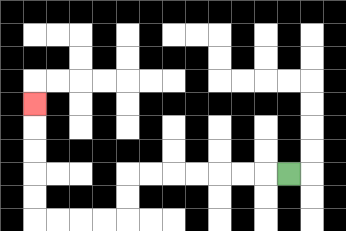{'start': '[12, 7]', 'end': '[1, 4]', 'path_directions': 'L,L,L,L,L,L,L,D,D,L,L,L,L,U,U,U,U,U', 'path_coordinates': '[[12, 7], [11, 7], [10, 7], [9, 7], [8, 7], [7, 7], [6, 7], [5, 7], [5, 8], [5, 9], [4, 9], [3, 9], [2, 9], [1, 9], [1, 8], [1, 7], [1, 6], [1, 5], [1, 4]]'}